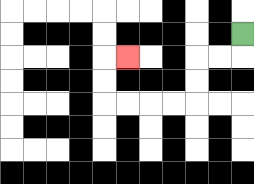{'start': '[10, 1]', 'end': '[5, 2]', 'path_directions': 'D,L,L,D,D,L,L,L,L,U,U,R', 'path_coordinates': '[[10, 1], [10, 2], [9, 2], [8, 2], [8, 3], [8, 4], [7, 4], [6, 4], [5, 4], [4, 4], [4, 3], [4, 2], [5, 2]]'}